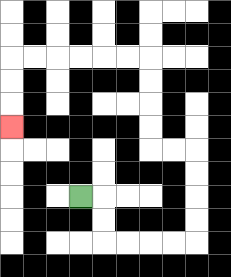{'start': '[3, 8]', 'end': '[0, 5]', 'path_directions': 'R,D,D,R,R,R,R,U,U,U,U,L,L,U,U,U,U,L,L,L,L,L,L,D,D,D', 'path_coordinates': '[[3, 8], [4, 8], [4, 9], [4, 10], [5, 10], [6, 10], [7, 10], [8, 10], [8, 9], [8, 8], [8, 7], [8, 6], [7, 6], [6, 6], [6, 5], [6, 4], [6, 3], [6, 2], [5, 2], [4, 2], [3, 2], [2, 2], [1, 2], [0, 2], [0, 3], [0, 4], [0, 5]]'}